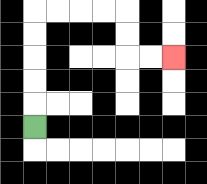{'start': '[1, 5]', 'end': '[7, 2]', 'path_directions': 'U,U,U,U,U,R,R,R,R,D,D,R,R', 'path_coordinates': '[[1, 5], [1, 4], [1, 3], [1, 2], [1, 1], [1, 0], [2, 0], [3, 0], [4, 0], [5, 0], [5, 1], [5, 2], [6, 2], [7, 2]]'}